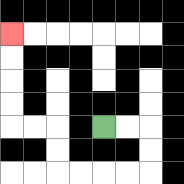{'start': '[4, 5]', 'end': '[0, 1]', 'path_directions': 'R,R,D,D,L,L,L,L,U,U,L,L,U,U,U,U', 'path_coordinates': '[[4, 5], [5, 5], [6, 5], [6, 6], [6, 7], [5, 7], [4, 7], [3, 7], [2, 7], [2, 6], [2, 5], [1, 5], [0, 5], [0, 4], [0, 3], [0, 2], [0, 1]]'}